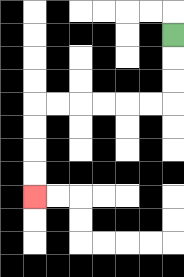{'start': '[7, 1]', 'end': '[1, 8]', 'path_directions': 'D,D,D,L,L,L,L,L,L,D,D,D,D', 'path_coordinates': '[[7, 1], [7, 2], [7, 3], [7, 4], [6, 4], [5, 4], [4, 4], [3, 4], [2, 4], [1, 4], [1, 5], [1, 6], [1, 7], [1, 8]]'}